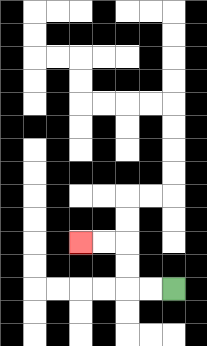{'start': '[7, 12]', 'end': '[3, 10]', 'path_directions': 'L,L,U,U,L,L', 'path_coordinates': '[[7, 12], [6, 12], [5, 12], [5, 11], [5, 10], [4, 10], [3, 10]]'}